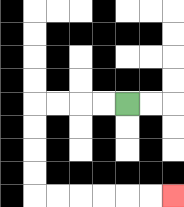{'start': '[5, 4]', 'end': '[7, 8]', 'path_directions': 'L,L,L,L,D,D,D,D,R,R,R,R,R,R', 'path_coordinates': '[[5, 4], [4, 4], [3, 4], [2, 4], [1, 4], [1, 5], [1, 6], [1, 7], [1, 8], [2, 8], [3, 8], [4, 8], [5, 8], [6, 8], [7, 8]]'}